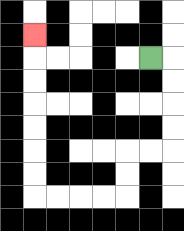{'start': '[6, 2]', 'end': '[1, 1]', 'path_directions': 'R,D,D,D,D,L,L,D,D,L,L,L,L,U,U,U,U,U,U,U', 'path_coordinates': '[[6, 2], [7, 2], [7, 3], [7, 4], [7, 5], [7, 6], [6, 6], [5, 6], [5, 7], [5, 8], [4, 8], [3, 8], [2, 8], [1, 8], [1, 7], [1, 6], [1, 5], [1, 4], [1, 3], [1, 2], [1, 1]]'}